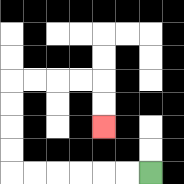{'start': '[6, 7]', 'end': '[4, 5]', 'path_directions': 'L,L,L,L,L,L,U,U,U,U,R,R,R,R,D,D', 'path_coordinates': '[[6, 7], [5, 7], [4, 7], [3, 7], [2, 7], [1, 7], [0, 7], [0, 6], [0, 5], [0, 4], [0, 3], [1, 3], [2, 3], [3, 3], [4, 3], [4, 4], [4, 5]]'}